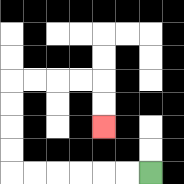{'start': '[6, 7]', 'end': '[4, 5]', 'path_directions': 'L,L,L,L,L,L,U,U,U,U,R,R,R,R,D,D', 'path_coordinates': '[[6, 7], [5, 7], [4, 7], [3, 7], [2, 7], [1, 7], [0, 7], [0, 6], [0, 5], [0, 4], [0, 3], [1, 3], [2, 3], [3, 3], [4, 3], [4, 4], [4, 5]]'}